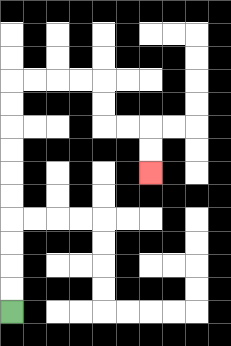{'start': '[0, 13]', 'end': '[6, 7]', 'path_directions': 'U,U,U,U,U,U,U,U,U,U,R,R,R,R,D,D,R,R,D,D', 'path_coordinates': '[[0, 13], [0, 12], [0, 11], [0, 10], [0, 9], [0, 8], [0, 7], [0, 6], [0, 5], [0, 4], [0, 3], [1, 3], [2, 3], [3, 3], [4, 3], [4, 4], [4, 5], [5, 5], [6, 5], [6, 6], [6, 7]]'}